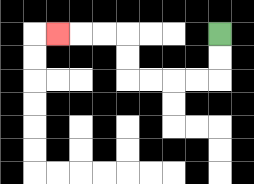{'start': '[9, 1]', 'end': '[2, 1]', 'path_directions': 'D,D,L,L,L,L,U,U,L,L,L', 'path_coordinates': '[[9, 1], [9, 2], [9, 3], [8, 3], [7, 3], [6, 3], [5, 3], [5, 2], [5, 1], [4, 1], [3, 1], [2, 1]]'}